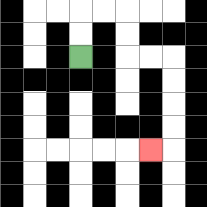{'start': '[3, 2]', 'end': '[6, 6]', 'path_directions': 'U,U,R,R,D,D,R,R,D,D,D,D,L', 'path_coordinates': '[[3, 2], [3, 1], [3, 0], [4, 0], [5, 0], [5, 1], [5, 2], [6, 2], [7, 2], [7, 3], [7, 4], [7, 5], [7, 6], [6, 6]]'}